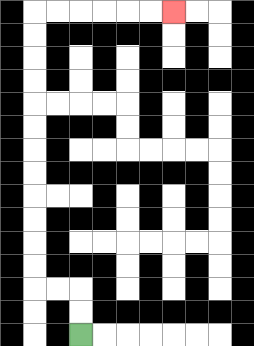{'start': '[3, 14]', 'end': '[7, 0]', 'path_directions': 'U,U,L,L,U,U,U,U,U,U,U,U,U,U,U,U,R,R,R,R,R,R', 'path_coordinates': '[[3, 14], [3, 13], [3, 12], [2, 12], [1, 12], [1, 11], [1, 10], [1, 9], [1, 8], [1, 7], [1, 6], [1, 5], [1, 4], [1, 3], [1, 2], [1, 1], [1, 0], [2, 0], [3, 0], [4, 0], [5, 0], [6, 0], [7, 0]]'}